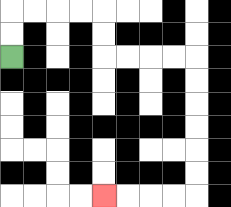{'start': '[0, 2]', 'end': '[4, 8]', 'path_directions': 'U,U,R,R,R,R,D,D,R,R,R,R,D,D,D,D,D,D,L,L,L,L', 'path_coordinates': '[[0, 2], [0, 1], [0, 0], [1, 0], [2, 0], [3, 0], [4, 0], [4, 1], [4, 2], [5, 2], [6, 2], [7, 2], [8, 2], [8, 3], [8, 4], [8, 5], [8, 6], [8, 7], [8, 8], [7, 8], [6, 8], [5, 8], [4, 8]]'}